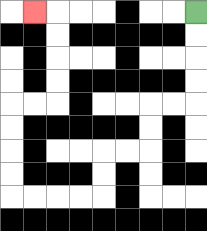{'start': '[8, 0]', 'end': '[1, 0]', 'path_directions': 'D,D,D,D,L,L,D,D,L,L,D,D,L,L,L,L,U,U,U,U,R,R,U,U,U,U,L', 'path_coordinates': '[[8, 0], [8, 1], [8, 2], [8, 3], [8, 4], [7, 4], [6, 4], [6, 5], [6, 6], [5, 6], [4, 6], [4, 7], [4, 8], [3, 8], [2, 8], [1, 8], [0, 8], [0, 7], [0, 6], [0, 5], [0, 4], [1, 4], [2, 4], [2, 3], [2, 2], [2, 1], [2, 0], [1, 0]]'}